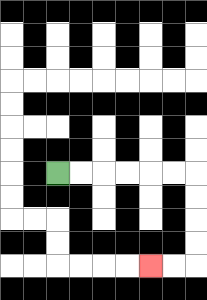{'start': '[2, 7]', 'end': '[6, 11]', 'path_directions': 'R,R,R,R,R,R,D,D,D,D,L,L', 'path_coordinates': '[[2, 7], [3, 7], [4, 7], [5, 7], [6, 7], [7, 7], [8, 7], [8, 8], [8, 9], [8, 10], [8, 11], [7, 11], [6, 11]]'}